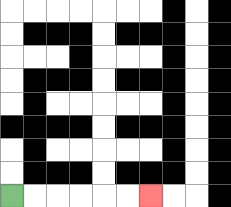{'start': '[0, 8]', 'end': '[6, 8]', 'path_directions': 'R,R,R,R,R,R', 'path_coordinates': '[[0, 8], [1, 8], [2, 8], [3, 8], [4, 8], [5, 8], [6, 8]]'}